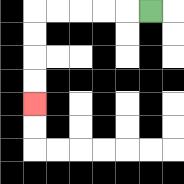{'start': '[6, 0]', 'end': '[1, 4]', 'path_directions': 'L,L,L,L,L,D,D,D,D', 'path_coordinates': '[[6, 0], [5, 0], [4, 0], [3, 0], [2, 0], [1, 0], [1, 1], [1, 2], [1, 3], [1, 4]]'}